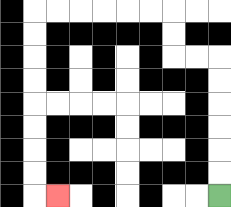{'start': '[9, 8]', 'end': '[2, 8]', 'path_directions': 'U,U,U,U,U,U,L,L,U,U,L,L,L,L,L,L,D,D,D,D,D,D,D,D,R', 'path_coordinates': '[[9, 8], [9, 7], [9, 6], [9, 5], [9, 4], [9, 3], [9, 2], [8, 2], [7, 2], [7, 1], [7, 0], [6, 0], [5, 0], [4, 0], [3, 0], [2, 0], [1, 0], [1, 1], [1, 2], [1, 3], [1, 4], [1, 5], [1, 6], [1, 7], [1, 8], [2, 8]]'}